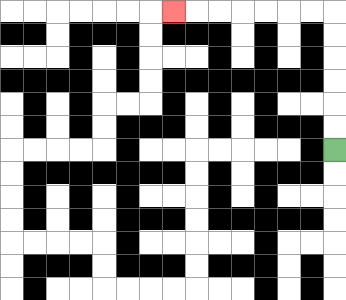{'start': '[14, 6]', 'end': '[7, 0]', 'path_directions': 'U,U,U,U,U,U,L,L,L,L,L,L,L', 'path_coordinates': '[[14, 6], [14, 5], [14, 4], [14, 3], [14, 2], [14, 1], [14, 0], [13, 0], [12, 0], [11, 0], [10, 0], [9, 0], [8, 0], [7, 0]]'}